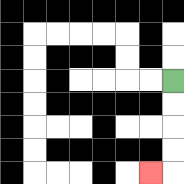{'start': '[7, 3]', 'end': '[6, 7]', 'path_directions': 'D,D,D,D,L', 'path_coordinates': '[[7, 3], [7, 4], [7, 5], [7, 6], [7, 7], [6, 7]]'}